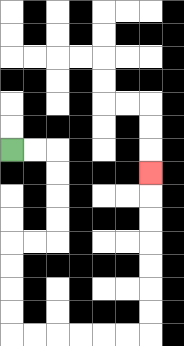{'start': '[0, 6]', 'end': '[6, 7]', 'path_directions': 'R,R,D,D,D,D,L,L,D,D,D,D,R,R,R,R,R,R,U,U,U,U,U,U,U', 'path_coordinates': '[[0, 6], [1, 6], [2, 6], [2, 7], [2, 8], [2, 9], [2, 10], [1, 10], [0, 10], [0, 11], [0, 12], [0, 13], [0, 14], [1, 14], [2, 14], [3, 14], [4, 14], [5, 14], [6, 14], [6, 13], [6, 12], [6, 11], [6, 10], [6, 9], [6, 8], [6, 7]]'}